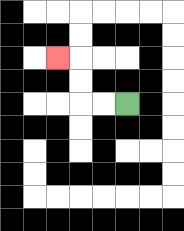{'start': '[5, 4]', 'end': '[2, 2]', 'path_directions': 'L,L,U,U,L', 'path_coordinates': '[[5, 4], [4, 4], [3, 4], [3, 3], [3, 2], [2, 2]]'}